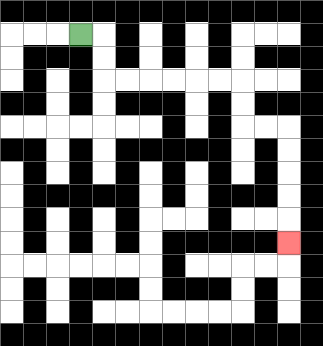{'start': '[3, 1]', 'end': '[12, 10]', 'path_directions': 'R,D,D,R,R,R,R,R,R,D,D,R,R,D,D,D,D,D', 'path_coordinates': '[[3, 1], [4, 1], [4, 2], [4, 3], [5, 3], [6, 3], [7, 3], [8, 3], [9, 3], [10, 3], [10, 4], [10, 5], [11, 5], [12, 5], [12, 6], [12, 7], [12, 8], [12, 9], [12, 10]]'}